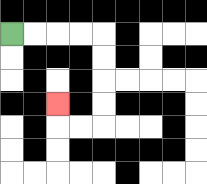{'start': '[0, 1]', 'end': '[2, 4]', 'path_directions': 'R,R,R,R,D,D,D,D,L,L,U', 'path_coordinates': '[[0, 1], [1, 1], [2, 1], [3, 1], [4, 1], [4, 2], [4, 3], [4, 4], [4, 5], [3, 5], [2, 5], [2, 4]]'}